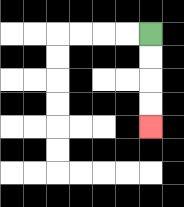{'start': '[6, 1]', 'end': '[6, 5]', 'path_directions': 'D,D,D,D', 'path_coordinates': '[[6, 1], [6, 2], [6, 3], [6, 4], [6, 5]]'}